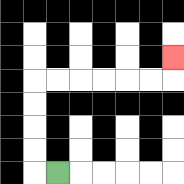{'start': '[2, 7]', 'end': '[7, 2]', 'path_directions': 'L,U,U,U,U,R,R,R,R,R,R,U', 'path_coordinates': '[[2, 7], [1, 7], [1, 6], [1, 5], [1, 4], [1, 3], [2, 3], [3, 3], [4, 3], [5, 3], [6, 3], [7, 3], [7, 2]]'}